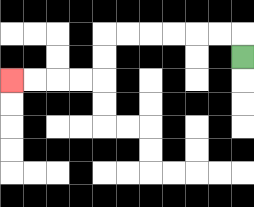{'start': '[10, 2]', 'end': '[0, 3]', 'path_directions': 'U,L,L,L,L,L,L,D,D,L,L,L,L', 'path_coordinates': '[[10, 2], [10, 1], [9, 1], [8, 1], [7, 1], [6, 1], [5, 1], [4, 1], [4, 2], [4, 3], [3, 3], [2, 3], [1, 3], [0, 3]]'}